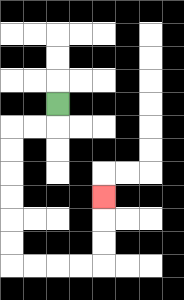{'start': '[2, 4]', 'end': '[4, 8]', 'path_directions': 'D,L,L,D,D,D,D,D,D,R,R,R,R,U,U,U', 'path_coordinates': '[[2, 4], [2, 5], [1, 5], [0, 5], [0, 6], [0, 7], [0, 8], [0, 9], [0, 10], [0, 11], [1, 11], [2, 11], [3, 11], [4, 11], [4, 10], [4, 9], [4, 8]]'}